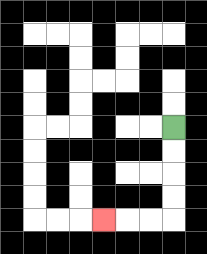{'start': '[7, 5]', 'end': '[4, 9]', 'path_directions': 'D,D,D,D,L,L,L', 'path_coordinates': '[[7, 5], [7, 6], [7, 7], [7, 8], [7, 9], [6, 9], [5, 9], [4, 9]]'}